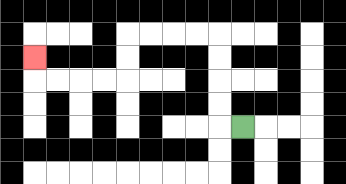{'start': '[10, 5]', 'end': '[1, 2]', 'path_directions': 'L,U,U,U,U,L,L,L,L,D,D,L,L,L,L,U', 'path_coordinates': '[[10, 5], [9, 5], [9, 4], [9, 3], [9, 2], [9, 1], [8, 1], [7, 1], [6, 1], [5, 1], [5, 2], [5, 3], [4, 3], [3, 3], [2, 3], [1, 3], [1, 2]]'}